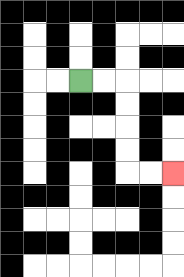{'start': '[3, 3]', 'end': '[7, 7]', 'path_directions': 'R,R,D,D,D,D,R,R', 'path_coordinates': '[[3, 3], [4, 3], [5, 3], [5, 4], [5, 5], [5, 6], [5, 7], [6, 7], [7, 7]]'}